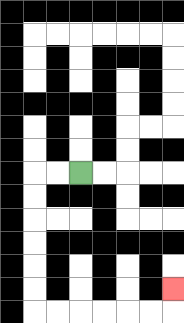{'start': '[3, 7]', 'end': '[7, 12]', 'path_directions': 'L,L,D,D,D,D,D,D,R,R,R,R,R,R,U', 'path_coordinates': '[[3, 7], [2, 7], [1, 7], [1, 8], [1, 9], [1, 10], [1, 11], [1, 12], [1, 13], [2, 13], [3, 13], [4, 13], [5, 13], [6, 13], [7, 13], [7, 12]]'}